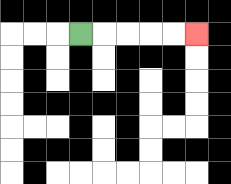{'start': '[3, 1]', 'end': '[8, 1]', 'path_directions': 'R,R,R,R,R', 'path_coordinates': '[[3, 1], [4, 1], [5, 1], [6, 1], [7, 1], [8, 1]]'}